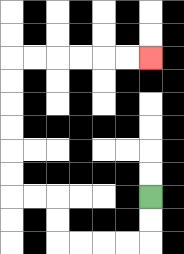{'start': '[6, 8]', 'end': '[6, 2]', 'path_directions': 'D,D,L,L,L,L,U,U,L,L,U,U,U,U,U,U,R,R,R,R,R,R', 'path_coordinates': '[[6, 8], [6, 9], [6, 10], [5, 10], [4, 10], [3, 10], [2, 10], [2, 9], [2, 8], [1, 8], [0, 8], [0, 7], [0, 6], [0, 5], [0, 4], [0, 3], [0, 2], [1, 2], [2, 2], [3, 2], [4, 2], [5, 2], [6, 2]]'}